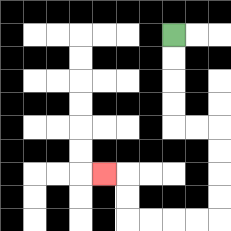{'start': '[7, 1]', 'end': '[4, 7]', 'path_directions': 'D,D,D,D,R,R,D,D,D,D,L,L,L,L,U,U,L', 'path_coordinates': '[[7, 1], [7, 2], [7, 3], [7, 4], [7, 5], [8, 5], [9, 5], [9, 6], [9, 7], [9, 8], [9, 9], [8, 9], [7, 9], [6, 9], [5, 9], [5, 8], [5, 7], [4, 7]]'}